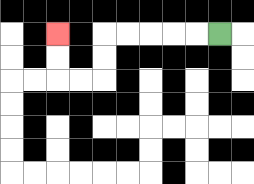{'start': '[9, 1]', 'end': '[2, 1]', 'path_directions': 'L,L,L,L,L,D,D,L,L,U,U', 'path_coordinates': '[[9, 1], [8, 1], [7, 1], [6, 1], [5, 1], [4, 1], [4, 2], [4, 3], [3, 3], [2, 3], [2, 2], [2, 1]]'}